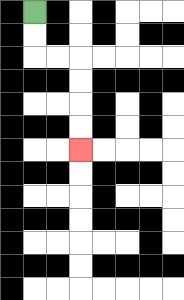{'start': '[1, 0]', 'end': '[3, 6]', 'path_directions': 'D,D,R,R,D,D,D,D', 'path_coordinates': '[[1, 0], [1, 1], [1, 2], [2, 2], [3, 2], [3, 3], [3, 4], [3, 5], [3, 6]]'}